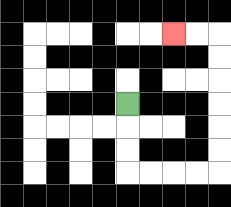{'start': '[5, 4]', 'end': '[7, 1]', 'path_directions': 'D,D,D,R,R,R,R,U,U,U,U,U,U,L,L', 'path_coordinates': '[[5, 4], [5, 5], [5, 6], [5, 7], [6, 7], [7, 7], [8, 7], [9, 7], [9, 6], [9, 5], [9, 4], [9, 3], [9, 2], [9, 1], [8, 1], [7, 1]]'}